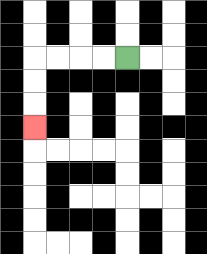{'start': '[5, 2]', 'end': '[1, 5]', 'path_directions': 'L,L,L,L,D,D,D', 'path_coordinates': '[[5, 2], [4, 2], [3, 2], [2, 2], [1, 2], [1, 3], [1, 4], [1, 5]]'}